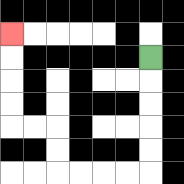{'start': '[6, 2]', 'end': '[0, 1]', 'path_directions': 'D,D,D,D,D,L,L,L,L,U,U,L,L,U,U,U,U', 'path_coordinates': '[[6, 2], [6, 3], [6, 4], [6, 5], [6, 6], [6, 7], [5, 7], [4, 7], [3, 7], [2, 7], [2, 6], [2, 5], [1, 5], [0, 5], [0, 4], [0, 3], [0, 2], [0, 1]]'}